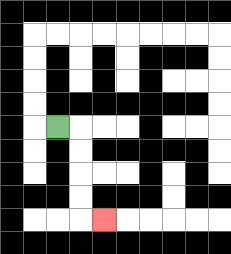{'start': '[2, 5]', 'end': '[4, 9]', 'path_directions': 'R,D,D,D,D,R', 'path_coordinates': '[[2, 5], [3, 5], [3, 6], [3, 7], [3, 8], [3, 9], [4, 9]]'}